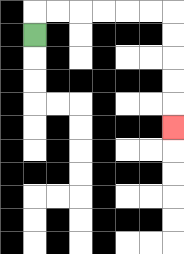{'start': '[1, 1]', 'end': '[7, 5]', 'path_directions': 'U,R,R,R,R,R,R,D,D,D,D,D', 'path_coordinates': '[[1, 1], [1, 0], [2, 0], [3, 0], [4, 0], [5, 0], [6, 0], [7, 0], [7, 1], [7, 2], [7, 3], [7, 4], [7, 5]]'}